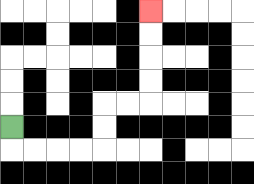{'start': '[0, 5]', 'end': '[6, 0]', 'path_directions': 'D,R,R,R,R,U,U,R,R,U,U,U,U', 'path_coordinates': '[[0, 5], [0, 6], [1, 6], [2, 6], [3, 6], [4, 6], [4, 5], [4, 4], [5, 4], [6, 4], [6, 3], [6, 2], [6, 1], [6, 0]]'}